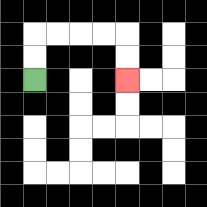{'start': '[1, 3]', 'end': '[5, 3]', 'path_directions': 'U,U,R,R,R,R,D,D', 'path_coordinates': '[[1, 3], [1, 2], [1, 1], [2, 1], [3, 1], [4, 1], [5, 1], [5, 2], [5, 3]]'}